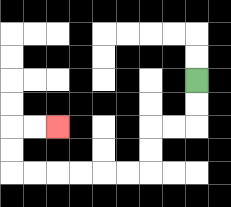{'start': '[8, 3]', 'end': '[2, 5]', 'path_directions': 'D,D,L,L,D,D,L,L,L,L,L,L,U,U,R,R', 'path_coordinates': '[[8, 3], [8, 4], [8, 5], [7, 5], [6, 5], [6, 6], [6, 7], [5, 7], [4, 7], [3, 7], [2, 7], [1, 7], [0, 7], [0, 6], [0, 5], [1, 5], [2, 5]]'}